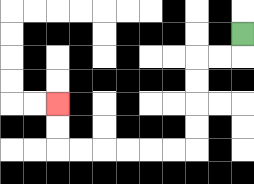{'start': '[10, 1]', 'end': '[2, 4]', 'path_directions': 'D,L,L,D,D,D,D,L,L,L,L,L,L,U,U', 'path_coordinates': '[[10, 1], [10, 2], [9, 2], [8, 2], [8, 3], [8, 4], [8, 5], [8, 6], [7, 6], [6, 6], [5, 6], [4, 6], [3, 6], [2, 6], [2, 5], [2, 4]]'}